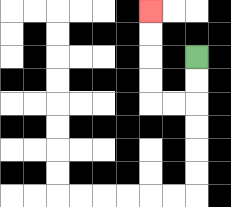{'start': '[8, 2]', 'end': '[6, 0]', 'path_directions': 'D,D,L,L,U,U,U,U', 'path_coordinates': '[[8, 2], [8, 3], [8, 4], [7, 4], [6, 4], [6, 3], [6, 2], [6, 1], [6, 0]]'}